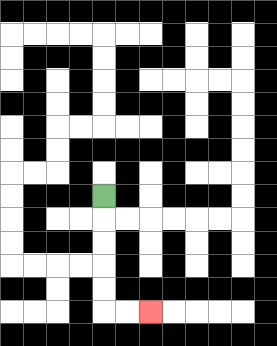{'start': '[4, 8]', 'end': '[6, 13]', 'path_directions': 'D,D,D,D,D,R,R', 'path_coordinates': '[[4, 8], [4, 9], [4, 10], [4, 11], [4, 12], [4, 13], [5, 13], [6, 13]]'}